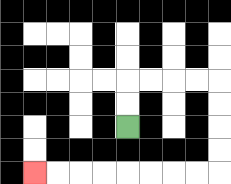{'start': '[5, 5]', 'end': '[1, 7]', 'path_directions': 'U,U,R,R,R,R,D,D,D,D,L,L,L,L,L,L,L,L', 'path_coordinates': '[[5, 5], [5, 4], [5, 3], [6, 3], [7, 3], [8, 3], [9, 3], [9, 4], [9, 5], [9, 6], [9, 7], [8, 7], [7, 7], [6, 7], [5, 7], [4, 7], [3, 7], [2, 7], [1, 7]]'}